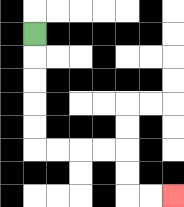{'start': '[1, 1]', 'end': '[7, 8]', 'path_directions': 'D,D,D,D,D,R,R,R,R,D,D,R,R', 'path_coordinates': '[[1, 1], [1, 2], [1, 3], [1, 4], [1, 5], [1, 6], [2, 6], [3, 6], [4, 6], [5, 6], [5, 7], [5, 8], [6, 8], [7, 8]]'}